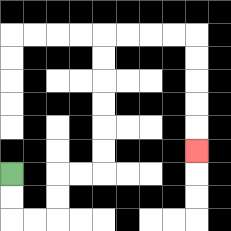{'start': '[0, 7]', 'end': '[8, 6]', 'path_directions': 'D,D,R,R,U,U,R,R,U,U,U,U,U,U,R,R,R,R,D,D,D,D,D', 'path_coordinates': '[[0, 7], [0, 8], [0, 9], [1, 9], [2, 9], [2, 8], [2, 7], [3, 7], [4, 7], [4, 6], [4, 5], [4, 4], [4, 3], [4, 2], [4, 1], [5, 1], [6, 1], [7, 1], [8, 1], [8, 2], [8, 3], [8, 4], [8, 5], [8, 6]]'}